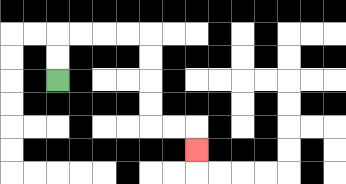{'start': '[2, 3]', 'end': '[8, 6]', 'path_directions': 'U,U,R,R,R,R,D,D,D,D,R,R,D', 'path_coordinates': '[[2, 3], [2, 2], [2, 1], [3, 1], [4, 1], [5, 1], [6, 1], [6, 2], [6, 3], [6, 4], [6, 5], [7, 5], [8, 5], [8, 6]]'}